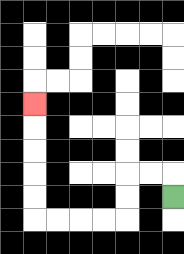{'start': '[7, 8]', 'end': '[1, 4]', 'path_directions': 'U,L,L,D,D,L,L,L,L,U,U,U,U,U', 'path_coordinates': '[[7, 8], [7, 7], [6, 7], [5, 7], [5, 8], [5, 9], [4, 9], [3, 9], [2, 9], [1, 9], [1, 8], [1, 7], [1, 6], [1, 5], [1, 4]]'}